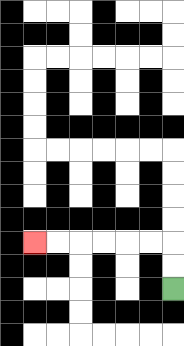{'start': '[7, 12]', 'end': '[1, 10]', 'path_directions': 'U,U,L,L,L,L,L,L', 'path_coordinates': '[[7, 12], [7, 11], [7, 10], [6, 10], [5, 10], [4, 10], [3, 10], [2, 10], [1, 10]]'}